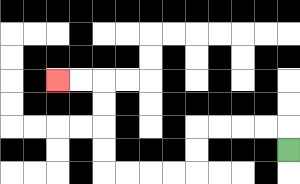{'start': '[12, 6]', 'end': '[2, 3]', 'path_directions': 'U,L,L,L,L,D,D,L,L,L,L,U,U,U,U,L,L', 'path_coordinates': '[[12, 6], [12, 5], [11, 5], [10, 5], [9, 5], [8, 5], [8, 6], [8, 7], [7, 7], [6, 7], [5, 7], [4, 7], [4, 6], [4, 5], [4, 4], [4, 3], [3, 3], [2, 3]]'}